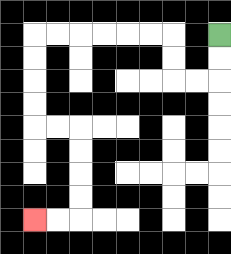{'start': '[9, 1]', 'end': '[1, 9]', 'path_directions': 'D,D,L,L,U,U,L,L,L,L,L,L,D,D,D,D,R,R,D,D,D,D,L,L', 'path_coordinates': '[[9, 1], [9, 2], [9, 3], [8, 3], [7, 3], [7, 2], [7, 1], [6, 1], [5, 1], [4, 1], [3, 1], [2, 1], [1, 1], [1, 2], [1, 3], [1, 4], [1, 5], [2, 5], [3, 5], [3, 6], [3, 7], [3, 8], [3, 9], [2, 9], [1, 9]]'}